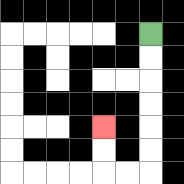{'start': '[6, 1]', 'end': '[4, 5]', 'path_directions': 'D,D,D,D,D,D,L,L,U,U', 'path_coordinates': '[[6, 1], [6, 2], [6, 3], [6, 4], [6, 5], [6, 6], [6, 7], [5, 7], [4, 7], [4, 6], [4, 5]]'}